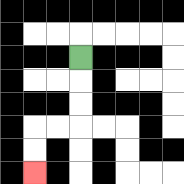{'start': '[3, 2]', 'end': '[1, 7]', 'path_directions': 'D,D,D,L,L,D,D', 'path_coordinates': '[[3, 2], [3, 3], [3, 4], [3, 5], [2, 5], [1, 5], [1, 6], [1, 7]]'}